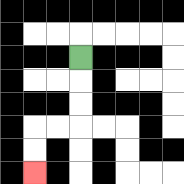{'start': '[3, 2]', 'end': '[1, 7]', 'path_directions': 'D,D,D,L,L,D,D', 'path_coordinates': '[[3, 2], [3, 3], [3, 4], [3, 5], [2, 5], [1, 5], [1, 6], [1, 7]]'}